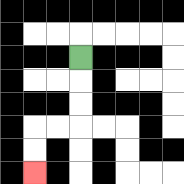{'start': '[3, 2]', 'end': '[1, 7]', 'path_directions': 'D,D,D,L,L,D,D', 'path_coordinates': '[[3, 2], [3, 3], [3, 4], [3, 5], [2, 5], [1, 5], [1, 6], [1, 7]]'}